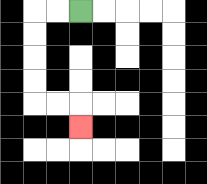{'start': '[3, 0]', 'end': '[3, 5]', 'path_directions': 'L,L,D,D,D,D,R,R,D', 'path_coordinates': '[[3, 0], [2, 0], [1, 0], [1, 1], [1, 2], [1, 3], [1, 4], [2, 4], [3, 4], [3, 5]]'}